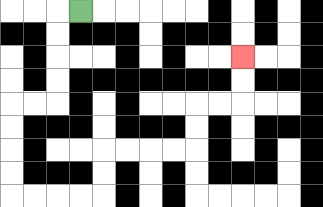{'start': '[3, 0]', 'end': '[10, 2]', 'path_directions': 'L,D,D,D,D,L,L,D,D,D,D,R,R,R,R,U,U,R,R,R,R,U,U,R,R,U,U', 'path_coordinates': '[[3, 0], [2, 0], [2, 1], [2, 2], [2, 3], [2, 4], [1, 4], [0, 4], [0, 5], [0, 6], [0, 7], [0, 8], [1, 8], [2, 8], [3, 8], [4, 8], [4, 7], [4, 6], [5, 6], [6, 6], [7, 6], [8, 6], [8, 5], [8, 4], [9, 4], [10, 4], [10, 3], [10, 2]]'}